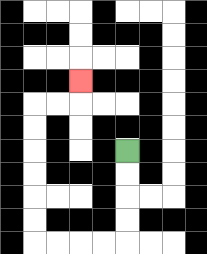{'start': '[5, 6]', 'end': '[3, 3]', 'path_directions': 'D,D,D,D,L,L,L,L,U,U,U,U,U,U,R,R,U', 'path_coordinates': '[[5, 6], [5, 7], [5, 8], [5, 9], [5, 10], [4, 10], [3, 10], [2, 10], [1, 10], [1, 9], [1, 8], [1, 7], [1, 6], [1, 5], [1, 4], [2, 4], [3, 4], [3, 3]]'}